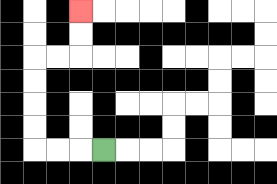{'start': '[4, 6]', 'end': '[3, 0]', 'path_directions': 'L,L,L,U,U,U,U,R,R,U,U', 'path_coordinates': '[[4, 6], [3, 6], [2, 6], [1, 6], [1, 5], [1, 4], [1, 3], [1, 2], [2, 2], [3, 2], [3, 1], [3, 0]]'}